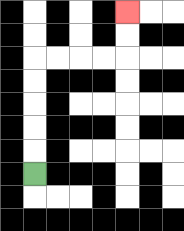{'start': '[1, 7]', 'end': '[5, 0]', 'path_directions': 'U,U,U,U,U,R,R,R,R,U,U', 'path_coordinates': '[[1, 7], [1, 6], [1, 5], [1, 4], [1, 3], [1, 2], [2, 2], [3, 2], [4, 2], [5, 2], [5, 1], [5, 0]]'}